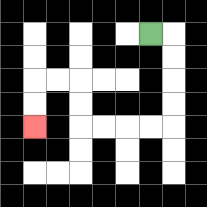{'start': '[6, 1]', 'end': '[1, 5]', 'path_directions': 'R,D,D,D,D,L,L,L,L,U,U,L,L,D,D', 'path_coordinates': '[[6, 1], [7, 1], [7, 2], [7, 3], [7, 4], [7, 5], [6, 5], [5, 5], [4, 5], [3, 5], [3, 4], [3, 3], [2, 3], [1, 3], [1, 4], [1, 5]]'}